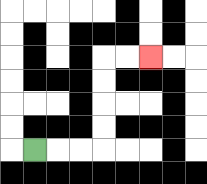{'start': '[1, 6]', 'end': '[6, 2]', 'path_directions': 'R,R,R,U,U,U,U,R,R', 'path_coordinates': '[[1, 6], [2, 6], [3, 6], [4, 6], [4, 5], [4, 4], [4, 3], [4, 2], [5, 2], [6, 2]]'}